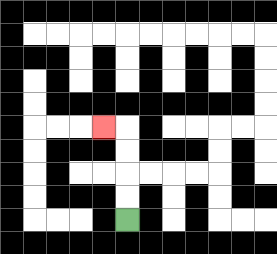{'start': '[5, 9]', 'end': '[4, 5]', 'path_directions': 'U,U,U,U,L', 'path_coordinates': '[[5, 9], [5, 8], [5, 7], [5, 6], [5, 5], [4, 5]]'}